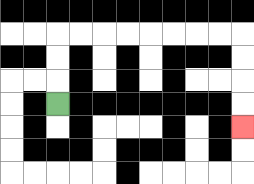{'start': '[2, 4]', 'end': '[10, 5]', 'path_directions': 'U,U,U,R,R,R,R,R,R,R,R,D,D,D,D', 'path_coordinates': '[[2, 4], [2, 3], [2, 2], [2, 1], [3, 1], [4, 1], [5, 1], [6, 1], [7, 1], [8, 1], [9, 1], [10, 1], [10, 2], [10, 3], [10, 4], [10, 5]]'}